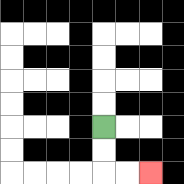{'start': '[4, 5]', 'end': '[6, 7]', 'path_directions': 'D,D,R,R', 'path_coordinates': '[[4, 5], [4, 6], [4, 7], [5, 7], [6, 7]]'}